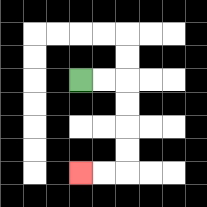{'start': '[3, 3]', 'end': '[3, 7]', 'path_directions': 'R,R,D,D,D,D,L,L', 'path_coordinates': '[[3, 3], [4, 3], [5, 3], [5, 4], [5, 5], [5, 6], [5, 7], [4, 7], [3, 7]]'}